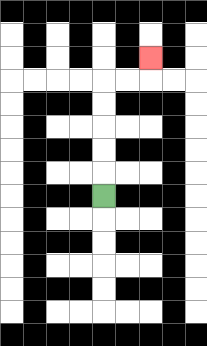{'start': '[4, 8]', 'end': '[6, 2]', 'path_directions': 'U,U,U,U,U,R,R,U', 'path_coordinates': '[[4, 8], [4, 7], [4, 6], [4, 5], [4, 4], [4, 3], [5, 3], [6, 3], [6, 2]]'}